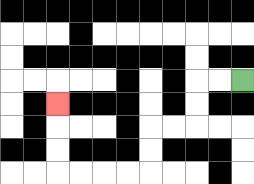{'start': '[10, 3]', 'end': '[2, 4]', 'path_directions': 'L,L,D,D,L,L,D,D,L,L,L,L,U,U,U', 'path_coordinates': '[[10, 3], [9, 3], [8, 3], [8, 4], [8, 5], [7, 5], [6, 5], [6, 6], [6, 7], [5, 7], [4, 7], [3, 7], [2, 7], [2, 6], [2, 5], [2, 4]]'}